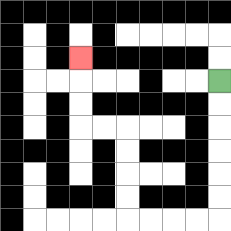{'start': '[9, 3]', 'end': '[3, 2]', 'path_directions': 'D,D,D,D,D,D,L,L,L,L,U,U,U,U,L,L,U,U,U', 'path_coordinates': '[[9, 3], [9, 4], [9, 5], [9, 6], [9, 7], [9, 8], [9, 9], [8, 9], [7, 9], [6, 9], [5, 9], [5, 8], [5, 7], [5, 6], [5, 5], [4, 5], [3, 5], [3, 4], [3, 3], [3, 2]]'}